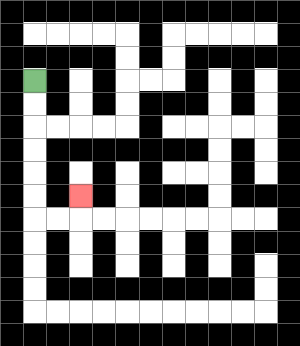{'start': '[1, 3]', 'end': '[3, 8]', 'path_directions': 'D,D,D,D,D,D,R,R,U', 'path_coordinates': '[[1, 3], [1, 4], [1, 5], [1, 6], [1, 7], [1, 8], [1, 9], [2, 9], [3, 9], [3, 8]]'}